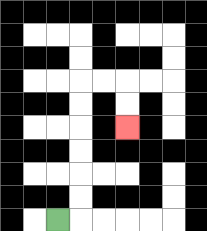{'start': '[2, 9]', 'end': '[5, 5]', 'path_directions': 'R,U,U,U,U,U,U,R,R,D,D', 'path_coordinates': '[[2, 9], [3, 9], [3, 8], [3, 7], [3, 6], [3, 5], [3, 4], [3, 3], [4, 3], [5, 3], [5, 4], [5, 5]]'}